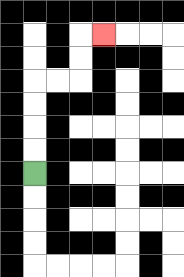{'start': '[1, 7]', 'end': '[4, 1]', 'path_directions': 'U,U,U,U,R,R,U,U,R', 'path_coordinates': '[[1, 7], [1, 6], [1, 5], [1, 4], [1, 3], [2, 3], [3, 3], [3, 2], [3, 1], [4, 1]]'}